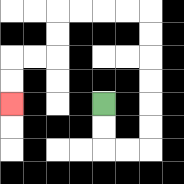{'start': '[4, 4]', 'end': '[0, 4]', 'path_directions': 'D,D,R,R,U,U,U,U,U,U,L,L,L,L,D,D,L,L,D,D', 'path_coordinates': '[[4, 4], [4, 5], [4, 6], [5, 6], [6, 6], [6, 5], [6, 4], [6, 3], [6, 2], [6, 1], [6, 0], [5, 0], [4, 0], [3, 0], [2, 0], [2, 1], [2, 2], [1, 2], [0, 2], [0, 3], [0, 4]]'}